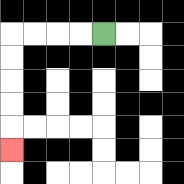{'start': '[4, 1]', 'end': '[0, 6]', 'path_directions': 'L,L,L,L,D,D,D,D,D', 'path_coordinates': '[[4, 1], [3, 1], [2, 1], [1, 1], [0, 1], [0, 2], [0, 3], [0, 4], [0, 5], [0, 6]]'}